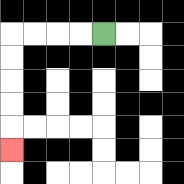{'start': '[4, 1]', 'end': '[0, 6]', 'path_directions': 'L,L,L,L,D,D,D,D,D', 'path_coordinates': '[[4, 1], [3, 1], [2, 1], [1, 1], [0, 1], [0, 2], [0, 3], [0, 4], [0, 5], [0, 6]]'}